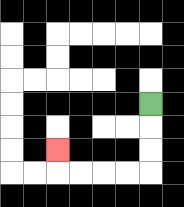{'start': '[6, 4]', 'end': '[2, 6]', 'path_directions': 'D,D,D,L,L,L,L,U', 'path_coordinates': '[[6, 4], [6, 5], [6, 6], [6, 7], [5, 7], [4, 7], [3, 7], [2, 7], [2, 6]]'}